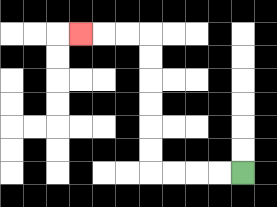{'start': '[10, 7]', 'end': '[3, 1]', 'path_directions': 'L,L,L,L,U,U,U,U,U,U,L,L,L', 'path_coordinates': '[[10, 7], [9, 7], [8, 7], [7, 7], [6, 7], [6, 6], [6, 5], [6, 4], [6, 3], [6, 2], [6, 1], [5, 1], [4, 1], [3, 1]]'}